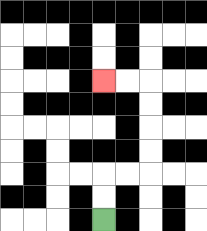{'start': '[4, 9]', 'end': '[4, 3]', 'path_directions': 'U,U,R,R,U,U,U,U,L,L', 'path_coordinates': '[[4, 9], [4, 8], [4, 7], [5, 7], [6, 7], [6, 6], [6, 5], [6, 4], [6, 3], [5, 3], [4, 3]]'}